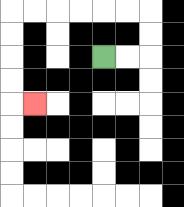{'start': '[4, 2]', 'end': '[1, 4]', 'path_directions': 'R,R,U,U,L,L,L,L,L,L,D,D,D,D,R', 'path_coordinates': '[[4, 2], [5, 2], [6, 2], [6, 1], [6, 0], [5, 0], [4, 0], [3, 0], [2, 0], [1, 0], [0, 0], [0, 1], [0, 2], [0, 3], [0, 4], [1, 4]]'}